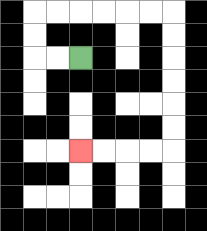{'start': '[3, 2]', 'end': '[3, 6]', 'path_directions': 'L,L,U,U,R,R,R,R,R,R,D,D,D,D,D,D,L,L,L,L', 'path_coordinates': '[[3, 2], [2, 2], [1, 2], [1, 1], [1, 0], [2, 0], [3, 0], [4, 0], [5, 0], [6, 0], [7, 0], [7, 1], [7, 2], [7, 3], [7, 4], [7, 5], [7, 6], [6, 6], [5, 6], [4, 6], [3, 6]]'}